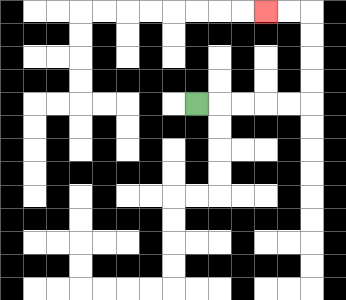{'start': '[8, 4]', 'end': '[11, 0]', 'path_directions': 'R,R,R,R,R,U,U,U,U,L,L', 'path_coordinates': '[[8, 4], [9, 4], [10, 4], [11, 4], [12, 4], [13, 4], [13, 3], [13, 2], [13, 1], [13, 0], [12, 0], [11, 0]]'}